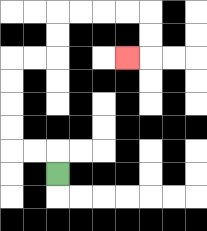{'start': '[2, 7]', 'end': '[5, 2]', 'path_directions': 'U,L,L,U,U,U,U,R,R,U,U,R,R,R,R,D,D,L', 'path_coordinates': '[[2, 7], [2, 6], [1, 6], [0, 6], [0, 5], [0, 4], [0, 3], [0, 2], [1, 2], [2, 2], [2, 1], [2, 0], [3, 0], [4, 0], [5, 0], [6, 0], [6, 1], [6, 2], [5, 2]]'}